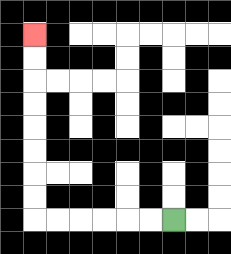{'start': '[7, 9]', 'end': '[1, 1]', 'path_directions': 'L,L,L,L,L,L,U,U,U,U,U,U,U,U', 'path_coordinates': '[[7, 9], [6, 9], [5, 9], [4, 9], [3, 9], [2, 9], [1, 9], [1, 8], [1, 7], [1, 6], [1, 5], [1, 4], [1, 3], [1, 2], [1, 1]]'}